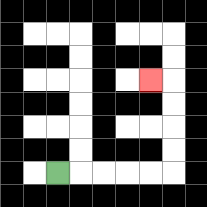{'start': '[2, 7]', 'end': '[6, 3]', 'path_directions': 'R,R,R,R,R,U,U,U,U,L', 'path_coordinates': '[[2, 7], [3, 7], [4, 7], [5, 7], [6, 7], [7, 7], [7, 6], [7, 5], [7, 4], [7, 3], [6, 3]]'}